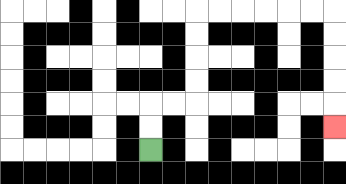{'start': '[6, 6]', 'end': '[14, 5]', 'path_directions': 'U,U,R,R,U,U,U,U,R,R,R,R,R,R,D,D,D,D,D', 'path_coordinates': '[[6, 6], [6, 5], [6, 4], [7, 4], [8, 4], [8, 3], [8, 2], [8, 1], [8, 0], [9, 0], [10, 0], [11, 0], [12, 0], [13, 0], [14, 0], [14, 1], [14, 2], [14, 3], [14, 4], [14, 5]]'}